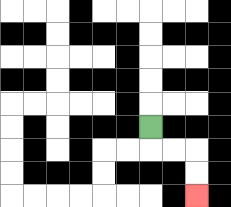{'start': '[6, 5]', 'end': '[8, 8]', 'path_directions': 'D,R,R,D,D', 'path_coordinates': '[[6, 5], [6, 6], [7, 6], [8, 6], [8, 7], [8, 8]]'}